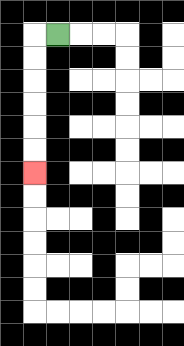{'start': '[2, 1]', 'end': '[1, 7]', 'path_directions': 'L,D,D,D,D,D,D', 'path_coordinates': '[[2, 1], [1, 1], [1, 2], [1, 3], [1, 4], [1, 5], [1, 6], [1, 7]]'}